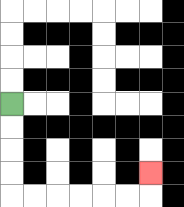{'start': '[0, 4]', 'end': '[6, 7]', 'path_directions': 'D,D,D,D,R,R,R,R,R,R,U', 'path_coordinates': '[[0, 4], [0, 5], [0, 6], [0, 7], [0, 8], [1, 8], [2, 8], [3, 8], [4, 8], [5, 8], [6, 8], [6, 7]]'}